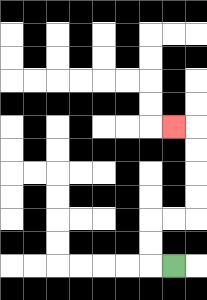{'start': '[7, 11]', 'end': '[7, 5]', 'path_directions': 'L,U,U,R,R,U,U,U,U,L', 'path_coordinates': '[[7, 11], [6, 11], [6, 10], [6, 9], [7, 9], [8, 9], [8, 8], [8, 7], [8, 6], [8, 5], [7, 5]]'}